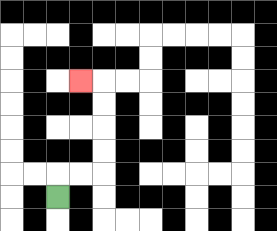{'start': '[2, 8]', 'end': '[3, 3]', 'path_directions': 'U,R,R,U,U,U,U,L', 'path_coordinates': '[[2, 8], [2, 7], [3, 7], [4, 7], [4, 6], [4, 5], [4, 4], [4, 3], [3, 3]]'}